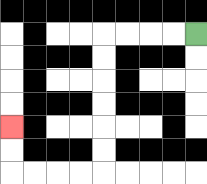{'start': '[8, 1]', 'end': '[0, 5]', 'path_directions': 'L,L,L,L,D,D,D,D,D,D,L,L,L,L,U,U', 'path_coordinates': '[[8, 1], [7, 1], [6, 1], [5, 1], [4, 1], [4, 2], [4, 3], [4, 4], [4, 5], [4, 6], [4, 7], [3, 7], [2, 7], [1, 7], [0, 7], [0, 6], [0, 5]]'}